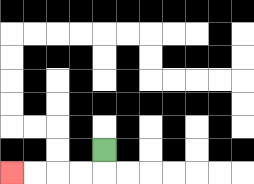{'start': '[4, 6]', 'end': '[0, 7]', 'path_directions': 'D,L,L,L,L', 'path_coordinates': '[[4, 6], [4, 7], [3, 7], [2, 7], [1, 7], [0, 7]]'}